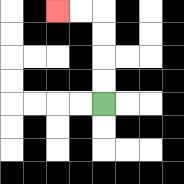{'start': '[4, 4]', 'end': '[2, 0]', 'path_directions': 'U,U,U,U,L,L', 'path_coordinates': '[[4, 4], [4, 3], [4, 2], [4, 1], [4, 0], [3, 0], [2, 0]]'}